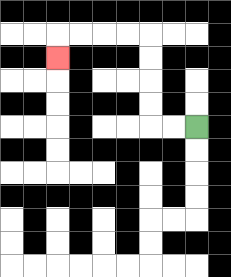{'start': '[8, 5]', 'end': '[2, 2]', 'path_directions': 'L,L,U,U,U,U,L,L,L,L,D', 'path_coordinates': '[[8, 5], [7, 5], [6, 5], [6, 4], [6, 3], [6, 2], [6, 1], [5, 1], [4, 1], [3, 1], [2, 1], [2, 2]]'}